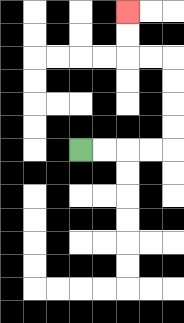{'start': '[3, 6]', 'end': '[5, 0]', 'path_directions': 'R,R,R,R,U,U,U,U,L,L,U,U', 'path_coordinates': '[[3, 6], [4, 6], [5, 6], [6, 6], [7, 6], [7, 5], [7, 4], [7, 3], [7, 2], [6, 2], [5, 2], [5, 1], [5, 0]]'}